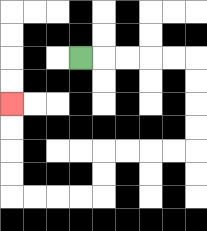{'start': '[3, 2]', 'end': '[0, 4]', 'path_directions': 'R,R,R,R,R,D,D,D,D,L,L,L,L,D,D,L,L,L,L,U,U,U,U', 'path_coordinates': '[[3, 2], [4, 2], [5, 2], [6, 2], [7, 2], [8, 2], [8, 3], [8, 4], [8, 5], [8, 6], [7, 6], [6, 6], [5, 6], [4, 6], [4, 7], [4, 8], [3, 8], [2, 8], [1, 8], [0, 8], [0, 7], [0, 6], [0, 5], [0, 4]]'}